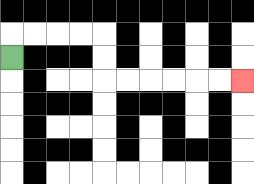{'start': '[0, 2]', 'end': '[10, 3]', 'path_directions': 'U,R,R,R,R,D,D,R,R,R,R,R,R', 'path_coordinates': '[[0, 2], [0, 1], [1, 1], [2, 1], [3, 1], [4, 1], [4, 2], [4, 3], [5, 3], [6, 3], [7, 3], [8, 3], [9, 3], [10, 3]]'}